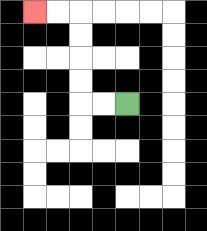{'start': '[5, 4]', 'end': '[1, 0]', 'path_directions': 'L,L,U,U,U,U,L,L', 'path_coordinates': '[[5, 4], [4, 4], [3, 4], [3, 3], [3, 2], [3, 1], [3, 0], [2, 0], [1, 0]]'}